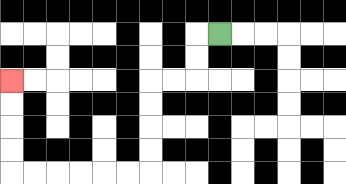{'start': '[9, 1]', 'end': '[0, 3]', 'path_directions': 'L,D,D,L,L,D,D,D,D,L,L,L,L,L,L,U,U,U,U', 'path_coordinates': '[[9, 1], [8, 1], [8, 2], [8, 3], [7, 3], [6, 3], [6, 4], [6, 5], [6, 6], [6, 7], [5, 7], [4, 7], [3, 7], [2, 7], [1, 7], [0, 7], [0, 6], [0, 5], [0, 4], [0, 3]]'}